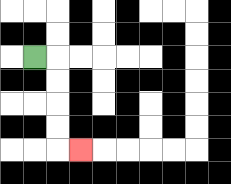{'start': '[1, 2]', 'end': '[3, 6]', 'path_directions': 'R,D,D,D,D,R', 'path_coordinates': '[[1, 2], [2, 2], [2, 3], [2, 4], [2, 5], [2, 6], [3, 6]]'}